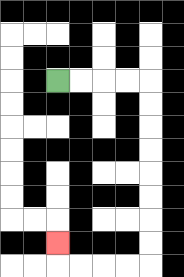{'start': '[2, 3]', 'end': '[2, 10]', 'path_directions': 'R,R,R,R,D,D,D,D,D,D,D,D,L,L,L,L,U', 'path_coordinates': '[[2, 3], [3, 3], [4, 3], [5, 3], [6, 3], [6, 4], [6, 5], [6, 6], [6, 7], [6, 8], [6, 9], [6, 10], [6, 11], [5, 11], [4, 11], [3, 11], [2, 11], [2, 10]]'}